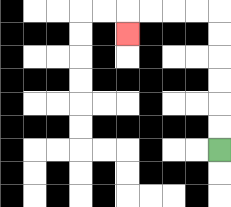{'start': '[9, 6]', 'end': '[5, 1]', 'path_directions': 'U,U,U,U,U,U,L,L,L,L,D', 'path_coordinates': '[[9, 6], [9, 5], [9, 4], [9, 3], [9, 2], [9, 1], [9, 0], [8, 0], [7, 0], [6, 0], [5, 0], [5, 1]]'}